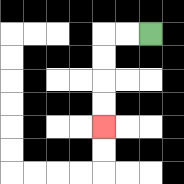{'start': '[6, 1]', 'end': '[4, 5]', 'path_directions': 'L,L,D,D,D,D', 'path_coordinates': '[[6, 1], [5, 1], [4, 1], [4, 2], [4, 3], [4, 4], [4, 5]]'}